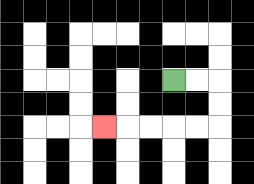{'start': '[7, 3]', 'end': '[4, 5]', 'path_directions': 'R,R,D,D,L,L,L,L,L', 'path_coordinates': '[[7, 3], [8, 3], [9, 3], [9, 4], [9, 5], [8, 5], [7, 5], [6, 5], [5, 5], [4, 5]]'}